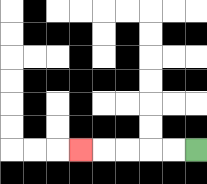{'start': '[8, 6]', 'end': '[3, 6]', 'path_directions': 'L,L,L,L,L', 'path_coordinates': '[[8, 6], [7, 6], [6, 6], [5, 6], [4, 6], [3, 6]]'}